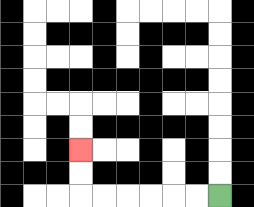{'start': '[9, 8]', 'end': '[3, 6]', 'path_directions': 'L,L,L,L,L,L,U,U', 'path_coordinates': '[[9, 8], [8, 8], [7, 8], [6, 8], [5, 8], [4, 8], [3, 8], [3, 7], [3, 6]]'}